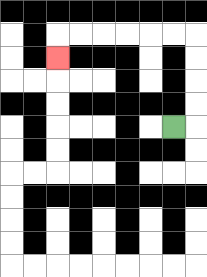{'start': '[7, 5]', 'end': '[2, 2]', 'path_directions': 'R,U,U,U,U,L,L,L,L,L,L,D', 'path_coordinates': '[[7, 5], [8, 5], [8, 4], [8, 3], [8, 2], [8, 1], [7, 1], [6, 1], [5, 1], [4, 1], [3, 1], [2, 1], [2, 2]]'}